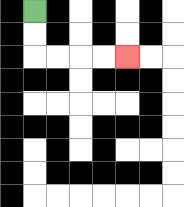{'start': '[1, 0]', 'end': '[5, 2]', 'path_directions': 'D,D,R,R,R,R', 'path_coordinates': '[[1, 0], [1, 1], [1, 2], [2, 2], [3, 2], [4, 2], [5, 2]]'}